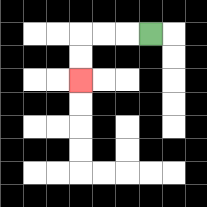{'start': '[6, 1]', 'end': '[3, 3]', 'path_directions': 'L,L,L,D,D', 'path_coordinates': '[[6, 1], [5, 1], [4, 1], [3, 1], [3, 2], [3, 3]]'}